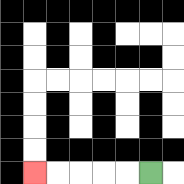{'start': '[6, 7]', 'end': '[1, 7]', 'path_directions': 'L,L,L,L,L', 'path_coordinates': '[[6, 7], [5, 7], [4, 7], [3, 7], [2, 7], [1, 7]]'}